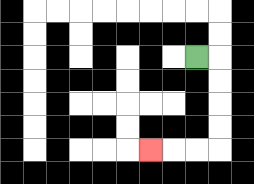{'start': '[8, 2]', 'end': '[6, 6]', 'path_directions': 'R,D,D,D,D,L,L,L', 'path_coordinates': '[[8, 2], [9, 2], [9, 3], [9, 4], [9, 5], [9, 6], [8, 6], [7, 6], [6, 6]]'}